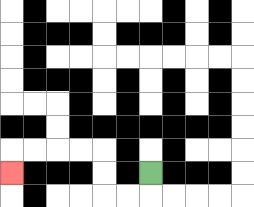{'start': '[6, 7]', 'end': '[0, 7]', 'path_directions': 'D,L,L,U,U,L,L,L,L,D', 'path_coordinates': '[[6, 7], [6, 8], [5, 8], [4, 8], [4, 7], [4, 6], [3, 6], [2, 6], [1, 6], [0, 6], [0, 7]]'}